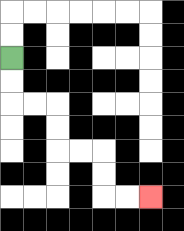{'start': '[0, 2]', 'end': '[6, 8]', 'path_directions': 'D,D,R,R,D,D,R,R,D,D,R,R', 'path_coordinates': '[[0, 2], [0, 3], [0, 4], [1, 4], [2, 4], [2, 5], [2, 6], [3, 6], [4, 6], [4, 7], [4, 8], [5, 8], [6, 8]]'}